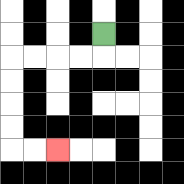{'start': '[4, 1]', 'end': '[2, 6]', 'path_directions': 'D,L,L,L,L,D,D,D,D,R,R', 'path_coordinates': '[[4, 1], [4, 2], [3, 2], [2, 2], [1, 2], [0, 2], [0, 3], [0, 4], [0, 5], [0, 6], [1, 6], [2, 6]]'}